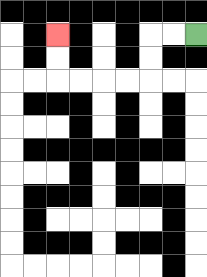{'start': '[8, 1]', 'end': '[2, 1]', 'path_directions': 'L,L,D,D,L,L,L,L,U,U', 'path_coordinates': '[[8, 1], [7, 1], [6, 1], [6, 2], [6, 3], [5, 3], [4, 3], [3, 3], [2, 3], [2, 2], [2, 1]]'}